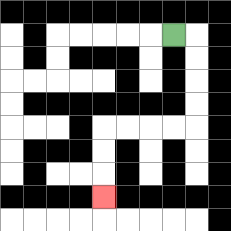{'start': '[7, 1]', 'end': '[4, 8]', 'path_directions': 'R,D,D,D,D,L,L,L,L,D,D,D', 'path_coordinates': '[[7, 1], [8, 1], [8, 2], [8, 3], [8, 4], [8, 5], [7, 5], [6, 5], [5, 5], [4, 5], [4, 6], [4, 7], [4, 8]]'}